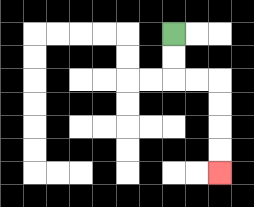{'start': '[7, 1]', 'end': '[9, 7]', 'path_directions': 'D,D,R,R,D,D,D,D', 'path_coordinates': '[[7, 1], [7, 2], [7, 3], [8, 3], [9, 3], [9, 4], [9, 5], [9, 6], [9, 7]]'}